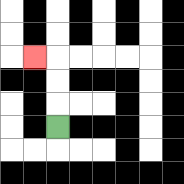{'start': '[2, 5]', 'end': '[1, 2]', 'path_directions': 'U,U,U,L', 'path_coordinates': '[[2, 5], [2, 4], [2, 3], [2, 2], [1, 2]]'}